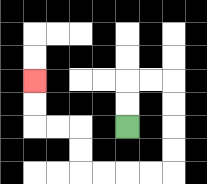{'start': '[5, 5]', 'end': '[1, 3]', 'path_directions': 'U,U,R,R,D,D,D,D,L,L,L,L,U,U,L,L,U,U', 'path_coordinates': '[[5, 5], [5, 4], [5, 3], [6, 3], [7, 3], [7, 4], [7, 5], [7, 6], [7, 7], [6, 7], [5, 7], [4, 7], [3, 7], [3, 6], [3, 5], [2, 5], [1, 5], [1, 4], [1, 3]]'}